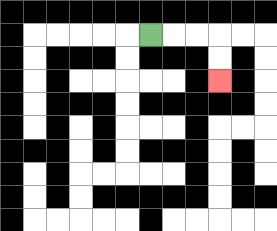{'start': '[6, 1]', 'end': '[9, 3]', 'path_directions': 'R,R,R,D,D', 'path_coordinates': '[[6, 1], [7, 1], [8, 1], [9, 1], [9, 2], [9, 3]]'}